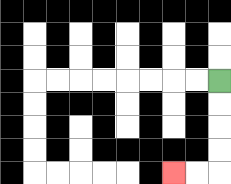{'start': '[9, 3]', 'end': '[7, 7]', 'path_directions': 'D,D,D,D,L,L', 'path_coordinates': '[[9, 3], [9, 4], [9, 5], [9, 6], [9, 7], [8, 7], [7, 7]]'}